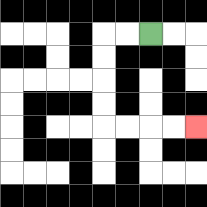{'start': '[6, 1]', 'end': '[8, 5]', 'path_directions': 'L,L,D,D,D,D,R,R,R,R', 'path_coordinates': '[[6, 1], [5, 1], [4, 1], [4, 2], [4, 3], [4, 4], [4, 5], [5, 5], [6, 5], [7, 5], [8, 5]]'}